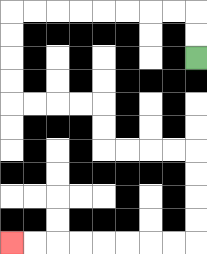{'start': '[8, 2]', 'end': '[0, 10]', 'path_directions': 'U,U,L,L,L,L,L,L,L,L,D,D,D,D,R,R,R,R,D,D,R,R,R,R,D,D,D,D,L,L,L,L,L,L,L,L', 'path_coordinates': '[[8, 2], [8, 1], [8, 0], [7, 0], [6, 0], [5, 0], [4, 0], [3, 0], [2, 0], [1, 0], [0, 0], [0, 1], [0, 2], [0, 3], [0, 4], [1, 4], [2, 4], [3, 4], [4, 4], [4, 5], [4, 6], [5, 6], [6, 6], [7, 6], [8, 6], [8, 7], [8, 8], [8, 9], [8, 10], [7, 10], [6, 10], [5, 10], [4, 10], [3, 10], [2, 10], [1, 10], [0, 10]]'}